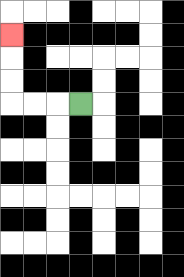{'start': '[3, 4]', 'end': '[0, 1]', 'path_directions': 'L,L,L,U,U,U', 'path_coordinates': '[[3, 4], [2, 4], [1, 4], [0, 4], [0, 3], [0, 2], [0, 1]]'}